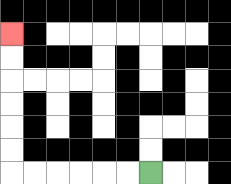{'start': '[6, 7]', 'end': '[0, 1]', 'path_directions': 'L,L,L,L,L,L,U,U,U,U,U,U', 'path_coordinates': '[[6, 7], [5, 7], [4, 7], [3, 7], [2, 7], [1, 7], [0, 7], [0, 6], [0, 5], [0, 4], [0, 3], [0, 2], [0, 1]]'}